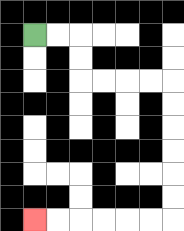{'start': '[1, 1]', 'end': '[1, 9]', 'path_directions': 'R,R,D,D,R,R,R,R,D,D,D,D,D,D,L,L,L,L,L,L', 'path_coordinates': '[[1, 1], [2, 1], [3, 1], [3, 2], [3, 3], [4, 3], [5, 3], [6, 3], [7, 3], [7, 4], [7, 5], [7, 6], [7, 7], [7, 8], [7, 9], [6, 9], [5, 9], [4, 9], [3, 9], [2, 9], [1, 9]]'}